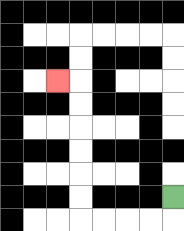{'start': '[7, 8]', 'end': '[2, 3]', 'path_directions': 'D,L,L,L,L,U,U,U,U,U,U,L', 'path_coordinates': '[[7, 8], [7, 9], [6, 9], [5, 9], [4, 9], [3, 9], [3, 8], [3, 7], [3, 6], [3, 5], [3, 4], [3, 3], [2, 3]]'}